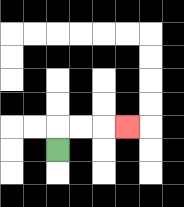{'start': '[2, 6]', 'end': '[5, 5]', 'path_directions': 'U,R,R,R', 'path_coordinates': '[[2, 6], [2, 5], [3, 5], [4, 5], [5, 5]]'}